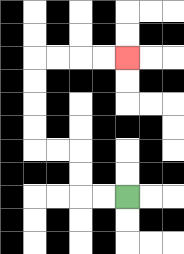{'start': '[5, 8]', 'end': '[5, 2]', 'path_directions': 'L,L,U,U,L,L,U,U,U,U,R,R,R,R', 'path_coordinates': '[[5, 8], [4, 8], [3, 8], [3, 7], [3, 6], [2, 6], [1, 6], [1, 5], [1, 4], [1, 3], [1, 2], [2, 2], [3, 2], [4, 2], [5, 2]]'}